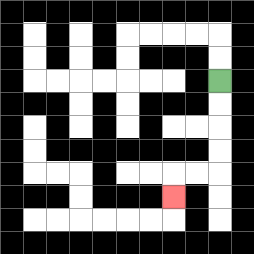{'start': '[9, 3]', 'end': '[7, 8]', 'path_directions': 'D,D,D,D,L,L,D', 'path_coordinates': '[[9, 3], [9, 4], [9, 5], [9, 6], [9, 7], [8, 7], [7, 7], [7, 8]]'}